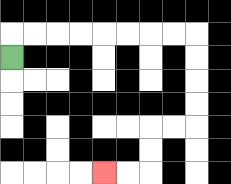{'start': '[0, 2]', 'end': '[4, 7]', 'path_directions': 'U,R,R,R,R,R,R,R,R,D,D,D,D,L,L,D,D,L,L', 'path_coordinates': '[[0, 2], [0, 1], [1, 1], [2, 1], [3, 1], [4, 1], [5, 1], [6, 1], [7, 1], [8, 1], [8, 2], [8, 3], [8, 4], [8, 5], [7, 5], [6, 5], [6, 6], [6, 7], [5, 7], [4, 7]]'}